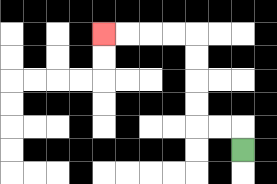{'start': '[10, 6]', 'end': '[4, 1]', 'path_directions': 'U,L,L,U,U,U,U,L,L,L,L', 'path_coordinates': '[[10, 6], [10, 5], [9, 5], [8, 5], [8, 4], [8, 3], [8, 2], [8, 1], [7, 1], [6, 1], [5, 1], [4, 1]]'}